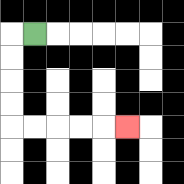{'start': '[1, 1]', 'end': '[5, 5]', 'path_directions': 'L,D,D,D,D,R,R,R,R,R', 'path_coordinates': '[[1, 1], [0, 1], [0, 2], [0, 3], [0, 4], [0, 5], [1, 5], [2, 5], [3, 5], [4, 5], [5, 5]]'}